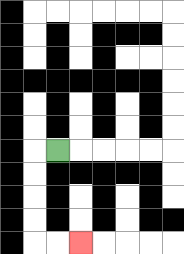{'start': '[2, 6]', 'end': '[3, 10]', 'path_directions': 'L,D,D,D,D,R,R', 'path_coordinates': '[[2, 6], [1, 6], [1, 7], [1, 8], [1, 9], [1, 10], [2, 10], [3, 10]]'}